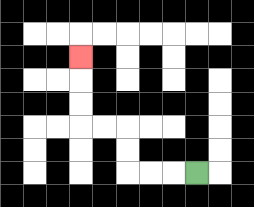{'start': '[8, 7]', 'end': '[3, 2]', 'path_directions': 'L,L,L,U,U,L,L,U,U,U', 'path_coordinates': '[[8, 7], [7, 7], [6, 7], [5, 7], [5, 6], [5, 5], [4, 5], [3, 5], [3, 4], [3, 3], [3, 2]]'}